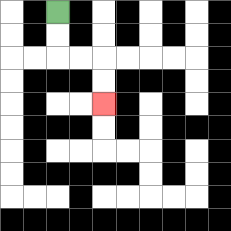{'start': '[2, 0]', 'end': '[4, 4]', 'path_directions': 'D,D,R,R,D,D', 'path_coordinates': '[[2, 0], [2, 1], [2, 2], [3, 2], [4, 2], [4, 3], [4, 4]]'}